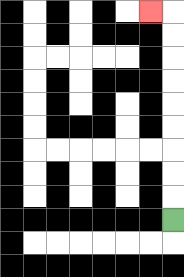{'start': '[7, 9]', 'end': '[6, 0]', 'path_directions': 'U,U,U,U,U,U,U,U,U,L', 'path_coordinates': '[[7, 9], [7, 8], [7, 7], [7, 6], [7, 5], [7, 4], [7, 3], [7, 2], [7, 1], [7, 0], [6, 0]]'}